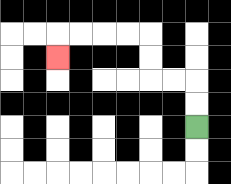{'start': '[8, 5]', 'end': '[2, 2]', 'path_directions': 'U,U,L,L,U,U,L,L,L,L,D', 'path_coordinates': '[[8, 5], [8, 4], [8, 3], [7, 3], [6, 3], [6, 2], [6, 1], [5, 1], [4, 1], [3, 1], [2, 1], [2, 2]]'}